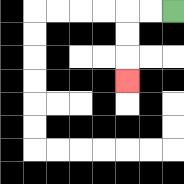{'start': '[7, 0]', 'end': '[5, 3]', 'path_directions': 'L,L,D,D,D', 'path_coordinates': '[[7, 0], [6, 0], [5, 0], [5, 1], [5, 2], [5, 3]]'}